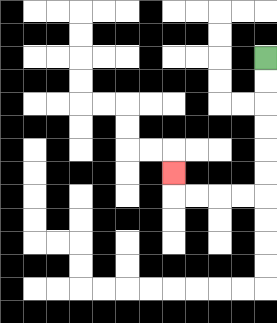{'start': '[11, 2]', 'end': '[7, 7]', 'path_directions': 'D,D,D,D,D,D,L,L,L,L,U', 'path_coordinates': '[[11, 2], [11, 3], [11, 4], [11, 5], [11, 6], [11, 7], [11, 8], [10, 8], [9, 8], [8, 8], [7, 8], [7, 7]]'}